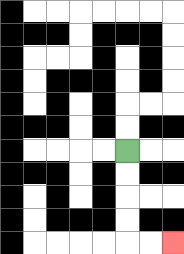{'start': '[5, 6]', 'end': '[7, 10]', 'path_directions': 'D,D,D,D,R,R', 'path_coordinates': '[[5, 6], [5, 7], [5, 8], [5, 9], [5, 10], [6, 10], [7, 10]]'}